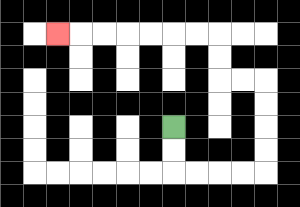{'start': '[7, 5]', 'end': '[2, 1]', 'path_directions': 'D,D,R,R,R,R,U,U,U,U,L,L,U,U,L,L,L,L,L,L,L', 'path_coordinates': '[[7, 5], [7, 6], [7, 7], [8, 7], [9, 7], [10, 7], [11, 7], [11, 6], [11, 5], [11, 4], [11, 3], [10, 3], [9, 3], [9, 2], [9, 1], [8, 1], [7, 1], [6, 1], [5, 1], [4, 1], [3, 1], [2, 1]]'}